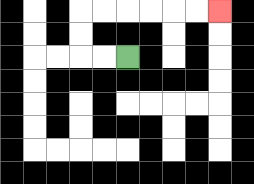{'start': '[5, 2]', 'end': '[9, 0]', 'path_directions': 'L,L,U,U,R,R,R,R,R,R', 'path_coordinates': '[[5, 2], [4, 2], [3, 2], [3, 1], [3, 0], [4, 0], [5, 0], [6, 0], [7, 0], [8, 0], [9, 0]]'}